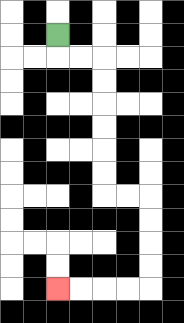{'start': '[2, 1]', 'end': '[2, 12]', 'path_directions': 'D,R,R,D,D,D,D,D,D,R,R,D,D,D,D,L,L,L,L', 'path_coordinates': '[[2, 1], [2, 2], [3, 2], [4, 2], [4, 3], [4, 4], [4, 5], [4, 6], [4, 7], [4, 8], [5, 8], [6, 8], [6, 9], [6, 10], [6, 11], [6, 12], [5, 12], [4, 12], [3, 12], [2, 12]]'}